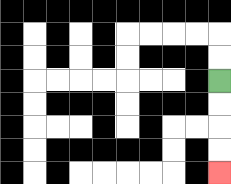{'start': '[9, 3]', 'end': '[9, 7]', 'path_directions': 'D,D,D,D', 'path_coordinates': '[[9, 3], [9, 4], [9, 5], [9, 6], [9, 7]]'}